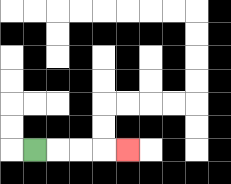{'start': '[1, 6]', 'end': '[5, 6]', 'path_directions': 'R,R,R,R', 'path_coordinates': '[[1, 6], [2, 6], [3, 6], [4, 6], [5, 6]]'}